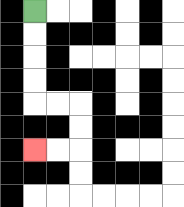{'start': '[1, 0]', 'end': '[1, 6]', 'path_directions': 'D,D,D,D,R,R,D,D,L,L', 'path_coordinates': '[[1, 0], [1, 1], [1, 2], [1, 3], [1, 4], [2, 4], [3, 4], [3, 5], [3, 6], [2, 6], [1, 6]]'}